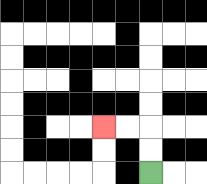{'start': '[6, 7]', 'end': '[4, 5]', 'path_directions': 'U,U,L,L', 'path_coordinates': '[[6, 7], [6, 6], [6, 5], [5, 5], [4, 5]]'}